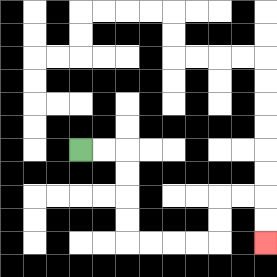{'start': '[3, 6]', 'end': '[11, 10]', 'path_directions': 'R,R,D,D,D,D,R,R,R,R,U,U,R,R,D,D', 'path_coordinates': '[[3, 6], [4, 6], [5, 6], [5, 7], [5, 8], [5, 9], [5, 10], [6, 10], [7, 10], [8, 10], [9, 10], [9, 9], [9, 8], [10, 8], [11, 8], [11, 9], [11, 10]]'}